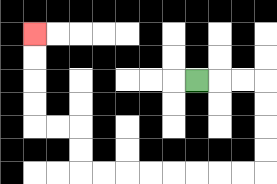{'start': '[8, 3]', 'end': '[1, 1]', 'path_directions': 'R,R,R,D,D,D,D,L,L,L,L,L,L,L,L,U,U,L,L,U,U,U,U', 'path_coordinates': '[[8, 3], [9, 3], [10, 3], [11, 3], [11, 4], [11, 5], [11, 6], [11, 7], [10, 7], [9, 7], [8, 7], [7, 7], [6, 7], [5, 7], [4, 7], [3, 7], [3, 6], [3, 5], [2, 5], [1, 5], [1, 4], [1, 3], [1, 2], [1, 1]]'}